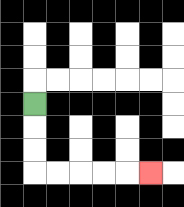{'start': '[1, 4]', 'end': '[6, 7]', 'path_directions': 'D,D,D,R,R,R,R,R', 'path_coordinates': '[[1, 4], [1, 5], [1, 6], [1, 7], [2, 7], [3, 7], [4, 7], [5, 7], [6, 7]]'}